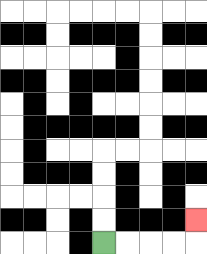{'start': '[4, 10]', 'end': '[8, 9]', 'path_directions': 'R,R,R,R,U', 'path_coordinates': '[[4, 10], [5, 10], [6, 10], [7, 10], [8, 10], [8, 9]]'}